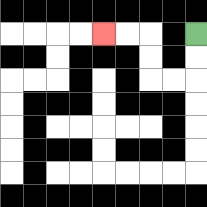{'start': '[8, 1]', 'end': '[4, 1]', 'path_directions': 'D,D,L,L,U,U,L,L', 'path_coordinates': '[[8, 1], [8, 2], [8, 3], [7, 3], [6, 3], [6, 2], [6, 1], [5, 1], [4, 1]]'}